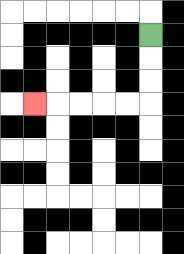{'start': '[6, 1]', 'end': '[1, 4]', 'path_directions': 'D,D,D,L,L,L,L,L', 'path_coordinates': '[[6, 1], [6, 2], [6, 3], [6, 4], [5, 4], [4, 4], [3, 4], [2, 4], [1, 4]]'}